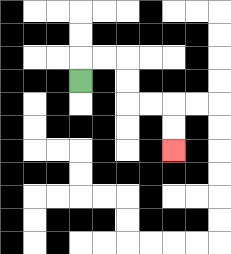{'start': '[3, 3]', 'end': '[7, 6]', 'path_directions': 'U,R,R,D,D,R,R,D,D', 'path_coordinates': '[[3, 3], [3, 2], [4, 2], [5, 2], [5, 3], [5, 4], [6, 4], [7, 4], [7, 5], [7, 6]]'}